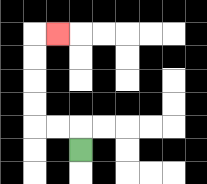{'start': '[3, 6]', 'end': '[2, 1]', 'path_directions': 'U,L,L,U,U,U,U,R', 'path_coordinates': '[[3, 6], [3, 5], [2, 5], [1, 5], [1, 4], [1, 3], [1, 2], [1, 1], [2, 1]]'}